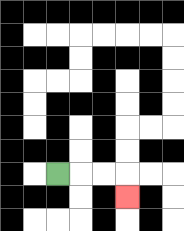{'start': '[2, 7]', 'end': '[5, 8]', 'path_directions': 'R,R,R,D', 'path_coordinates': '[[2, 7], [3, 7], [4, 7], [5, 7], [5, 8]]'}